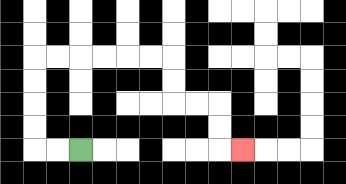{'start': '[3, 6]', 'end': '[10, 6]', 'path_directions': 'L,L,U,U,U,U,R,R,R,R,R,R,D,D,R,R,D,D,R', 'path_coordinates': '[[3, 6], [2, 6], [1, 6], [1, 5], [1, 4], [1, 3], [1, 2], [2, 2], [3, 2], [4, 2], [5, 2], [6, 2], [7, 2], [7, 3], [7, 4], [8, 4], [9, 4], [9, 5], [9, 6], [10, 6]]'}